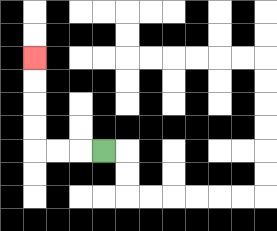{'start': '[4, 6]', 'end': '[1, 2]', 'path_directions': 'L,L,L,U,U,U,U', 'path_coordinates': '[[4, 6], [3, 6], [2, 6], [1, 6], [1, 5], [1, 4], [1, 3], [1, 2]]'}